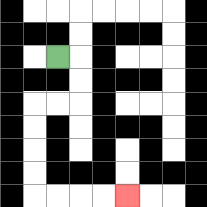{'start': '[2, 2]', 'end': '[5, 8]', 'path_directions': 'R,D,D,L,L,D,D,D,D,R,R,R,R', 'path_coordinates': '[[2, 2], [3, 2], [3, 3], [3, 4], [2, 4], [1, 4], [1, 5], [1, 6], [1, 7], [1, 8], [2, 8], [3, 8], [4, 8], [5, 8]]'}